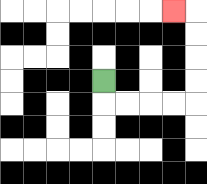{'start': '[4, 3]', 'end': '[7, 0]', 'path_directions': 'D,R,R,R,R,U,U,U,U,L', 'path_coordinates': '[[4, 3], [4, 4], [5, 4], [6, 4], [7, 4], [8, 4], [8, 3], [8, 2], [8, 1], [8, 0], [7, 0]]'}